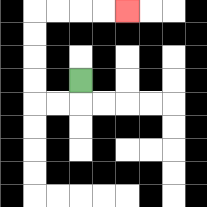{'start': '[3, 3]', 'end': '[5, 0]', 'path_directions': 'D,L,L,U,U,U,U,R,R,R,R', 'path_coordinates': '[[3, 3], [3, 4], [2, 4], [1, 4], [1, 3], [1, 2], [1, 1], [1, 0], [2, 0], [3, 0], [4, 0], [5, 0]]'}